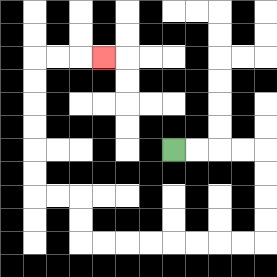{'start': '[7, 6]', 'end': '[4, 2]', 'path_directions': 'R,R,R,R,D,D,D,D,L,L,L,L,L,L,L,L,U,U,L,L,U,U,U,U,U,U,R,R,R', 'path_coordinates': '[[7, 6], [8, 6], [9, 6], [10, 6], [11, 6], [11, 7], [11, 8], [11, 9], [11, 10], [10, 10], [9, 10], [8, 10], [7, 10], [6, 10], [5, 10], [4, 10], [3, 10], [3, 9], [3, 8], [2, 8], [1, 8], [1, 7], [1, 6], [1, 5], [1, 4], [1, 3], [1, 2], [2, 2], [3, 2], [4, 2]]'}